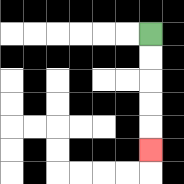{'start': '[6, 1]', 'end': '[6, 6]', 'path_directions': 'D,D,D,D,D', 'path_coordinates': '[[6, 1], [6, 2], [6, 3], [6, 4], [6, 5], [6, 6]]'}